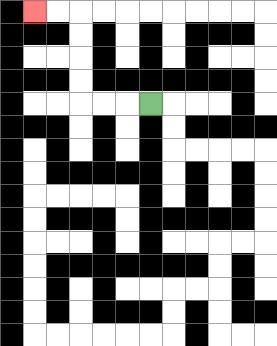{'start': '[6, 4]', 'end': '[1, 0]', 'path_directions': 'L,L,L,U,U,U,U,L,L', 'path_coordinates': '[[6, 4], [5, 4], [4, 4], [3, 4], [3, 3], [3, 2], [3, 1], [3, 0], [2, 0], [1, 0]]'}